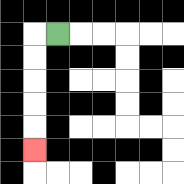{'start': '[2, 1]', 'end': '[1, 6]', 'path_directions': 'L,D,D,D,D,D', 'path_coordinates': '[[2, 1], [1, 1], [1, 2], [1, 3], [1, 4], [1, 5], [1, 6]]'}